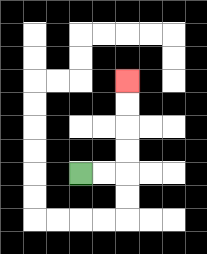{'start': '[3, 7]', 'end': '[5, 3]', 'path_directions': 'R,R,U,U,U,U', 'path_coordinates': '[[3, 7], [4, 7], [5, 7], [5, 6], [5, 5], [5, 4], [5, 3]]'}